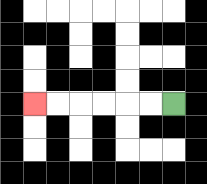{'start': '[7, 4]', 'end': '[1, 4]', 'path_directions': 'L,L,L,L,L,L', 'path_coordinates': '[[7, 4], [6, 4], [5, 4], [4, 4], [3, 4], [2, 4], [1, 4]]'}